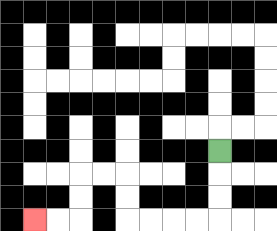{'start': '[9, 6]', 'end': '[1, 9]', 'path_directions': 'D,D,D,L,L,L,L,U,U,L,L,D,D,L,L', 'path_coordinates': '[[9, 6], [9, 7], [9, 8], [9, 9], [8, 9], [7, 9], [6, 9], [5, 9], [5, 8], [5, 7], [4, 7], [3, 7], [3, 8], [3, 9], [2, 9], [1, 9]]'}